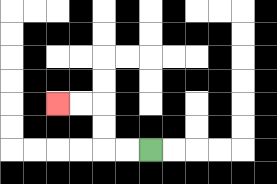{'start': '[6, 6]', 'end': '[2, 4]', 'path_directions': 'L,L,U,U,L,L', 'path_coordinates': '[[6, 6], [5, 6], [4, 6], [4, 5], [4, 4], [3, 4], [2, 4]]'}